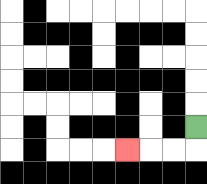{'start': '[8, 5]', 'end': '[5, 6]', 'path_directions': 'D,L,L,L', 'path_coordinates': '[[8, 5], [8, 6], [7, 6], [6, 6], [5, 6]]'}